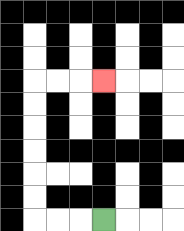{'start': '[4, 9]', 'end': '[4, 3]', 'path_directions': 'L,L,L,U,U,U,U,U,U,R,R,R', 'path_coordinates': '[[4, 9], [3, 9], [2, 9], [1, 9], [1, 8], [1, 7], [1, 6], [1, 5], [1, 4], [1, 3], [2, 3], [3, 3], [4, 3]]'}